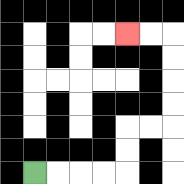{'start': '[1, 7]', 'end': '[5, 1]', 'path_directions': 'R,R,R,R,U,U,R,R,U,U,U,U,L,L', 'path_coordinates': '[[1, 7], [2, 7], [3, 7], [4, 7], [5, 7], [5, 6], [5, 5], [6, 5], [7, 5], [7, 4], [7, 3], [7, 2], [7, 1], [6, 1], [5, 1]]'}